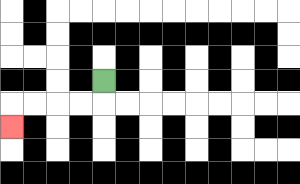{'start': '[4, 3]', 'end': '[0, 5]', 'path_directions': 'D,L,L,L,L,D', 'path_coordinates': '[[4, 3], [4, 4], [3, 4], [2, 4], [1, 4], [0, 4], [0, 5]]'}